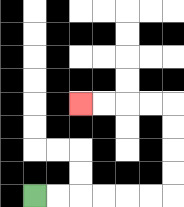{'start': '[1, 8]', 'end': '[3, 4]', 'path_directions': 'R,R,R,R,R,R,U,U,U,U,L,L,L,L', 'path_coordinates': '[[1, 8], [2, 8], [3, 8], [4, 8], [5, 8], [6, 8], [7, 8], [7, 7], [7, 6], [7, 5], [7, 4], [6, 4], [5, 4], [4, 4], [3, 4]]'}